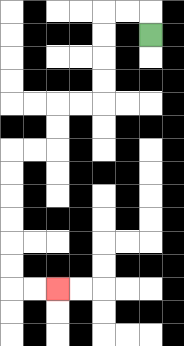{'start': '[6, 1]', 'end': '[2, 12]', 'path_directions': 'U,L,L,D,D,D,D,L,L,D,D,L,L,D,D,D,D,D,D,R,R', 'path_coordinates': '[[6, 1], [6, 0], [5, 0], [4, 0], [4, 1], [4, 2], [4, 3], [4, 4], [3, 4], [2, 4], [2, 5], [2, 6], [1, 6], [0, 6], [0, 7], [0, 8], [0, 9], [0, 10], [0, 11], [0, 12], [1, 12], [2, 12]]'}